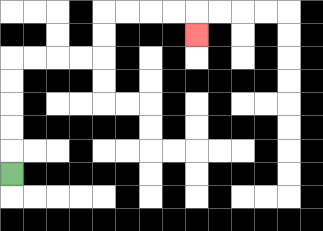{'start': '[0, 7]', 'end': '[8, 1]', 'path_directions': 'U,U,U,U,U,R,R,R,R,U,U,R,R,R,R,D', 'path_coordinates': '[[0, 7], [0, 6], [0, 5], [0, 4], [0, 3], [0, 2], [1, 2], [2, 2], [3, 2], [4, 2], [4, 1], [4, 0], [5, 0], [6, 0], [7, 0], [8, 0], [8, 1]]'}